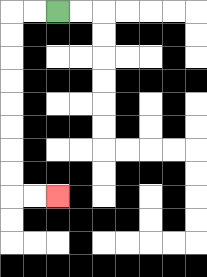{'start': '[2, 0]', 'end': '[2, 8]', 'path_directions': 'L,L,D,D,D,D,D,D,D,D,R,R', 'path_coordinates': '[[2, 0], [1, 0], [0, 0], [0, 1], [0, 2], [0, 3], [0, 4], [0, 5], [0, 6], [0, 7], [0, 8], [1, 8], [2, 8]]'}